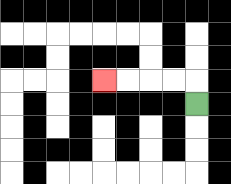{'start': '[8, 4]', 'end': '[4, 3]', 'path_directions': 'U,L,L,L,L', 'path_coordinates': '[[8, 4], [8, 3], [7, 3], [6, 3], [5, 3], [4, 3]]'}